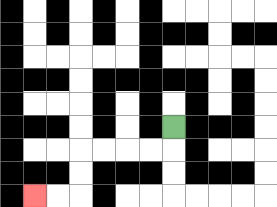{'start': '[7, 5]', 'end': '[1, 8]', 'path_directions': 'D,L,L,L,L,D,D,L,L', 'path_coordinates': '[[7, 5], [7, 6], [6, 6], [5, 6], [4, 6], [3, 6], [3, 7], [3, 8], [2, 8], [1, 8]]'}